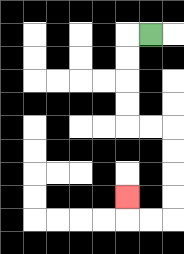{'start': '[6, 1]', 'end': '[5, 8]', 'path_directions': 'L,D,D,D,D,R,R,D,D,D,D,L,L,U', 'path_coordinates': '[[6, 1], [5, 1], [5, 2], [5, 3], [5, 4], [5, 5], [6, 5], [7, 5], [7, 6], [7, 7], [7, 8], [7, 9], [6, 9], [5, 9], [5, 8]]'}